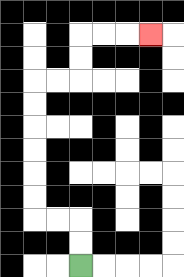{'start': '[3, 11]', 'end': '[6, 1]', 'path_directions': 'U,U,L,L,U,U,U,U,U,U,R,R,U,U,R,R,R', 'path_coordinates': '[[3, 11], [3, 10], [3, 9], [2, 9], [1, 9], [1, 8], [1, 7], [1, 6], [1, 5], [1, 4], [1, 3], [2, 3], [3, 3], [3, 2], [3, 1], [4, 1], [5, 1], [6, 1]]'}